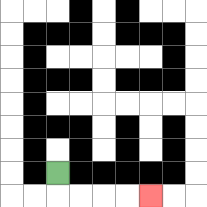{'start': '[2, 7]', 'end': '[6, 8]', 'path_directions': 'D,R,R,R,R', 'path_coordinates': '[[2, 7], [2, 8], [3, 8], [4, 8], [5, 8], [6, 8]]'}